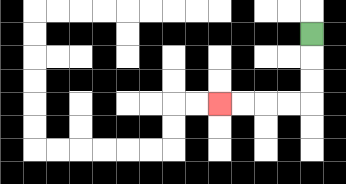{'start': '[13, 1]', 'end': '[9, 4]', 'path_directions': 'D,D,D,L,L,L,L', 'path_coordinates': '[[13, 1], [13, 2], [13, 3], [13, 4], [12, 4], [11, 4], [10, 4], [9, 4]]'}